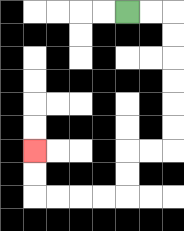{'start': '[5, 0]', 'end': '[1, 6]', 'path_directions': 'R,R,D,D,D,D,D,D,L,L,D,D,L,L,L,L,U,U', 'path_coordinates': '[[5, 0], [6, 0], [7, 0], [7, 1], [7, 2], [7, 3], [7, 4], [7, 5], [7, 6], [6, 6], [5, 6], [5, 7], [5, 8], [4, 8], [3, 8], [2, 8], [1, 8], [1, 7], [1, 6]]'}